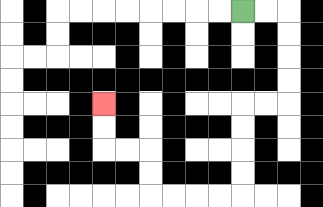{'start': '[10, 0]', 'end': '[4, 4]', 'path_directions': 'R,R,D,D,D,D,L,L,D,D,D,D,L,L,L,L,U,U,L,L,U,U', 'path_coordinates': '[[10, 0], [11, 0], [12, 0], [12, 1], [12, 2], [12, 3], [12, 4], [11, 4], [10, 4], [10, 5], [10, 6], [10, 7], [10, 8], [9, 8], [8, 8], [7, 8], [6, 8], [6, 7], [6, 6], [5, 6], [4, 6], [4, 5], [4, 4]]'}